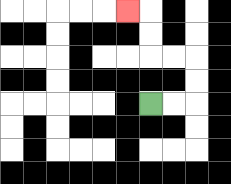{'start': '[6, 4]', 'end': '[5, 0]', 'path_directions': 'R,R,U,U,L,L,U,U,L', 'path_coordinates': '[[6, 4], [7, 4], [8, 4], [8, 3], [8, 2], [7, 2], [6, 2], [6, 1], [6, 0], [5, 0]]'}